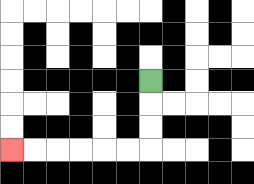{'start': '[6, 3]', 'end': '[0, 6]', 'path_directions': 'D,D,D,L,L,L,L,L,L', 'path_coordinates': '[[6, 3], [6, 4], [6, 5], [6, 6], [5, 6], [4, 6], [3, 6], [2, 6], [1, 6], [0, 6]]'}